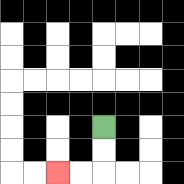{'start': '[4, 5]', 'end': '[2, 7]', 'path_directions': 'D,D,L,L', 'path_coordinates': '[[4, 5], [4, 6], [4, 7], [3, 7], [2, 7]]'}